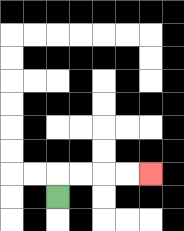{'start': '[2, 8]', 'end': '[6, 7]', 'path_directions': 'U,R,R,R,R', 'path_coordinates': '[[2, 8], [2, 7], [3, 7], [4, 7], [5, 7], [6, 7]]'}